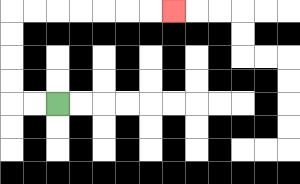{'start': '[2, 4]', 'end': '[7, 0]', 'path_directions': 'L,L,U,U,U,U,R,R,R,R,R,R,R', 'path_coordinates': '[[2, 4], [1, 4], [0, 4], [0, 3], [0, 2], [0, 1], [0, 0], [1, 0], [2, 0], [3, 0], [4, 0], [5, 0], [6, 0], [7, 0]]'}